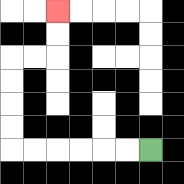{'start': '[6, 6]', 'end': '[2, 0]', 'path_directions': 'L,L,L,L,L,L,U,U,U,U,R,R,U,U', 'path_coordinates': '[[6, 6], [5, 6], [4, 6], [3, 6], [2, 6], [1, 6], [0, 6], [0, 5], [0, 4], [0, 3], [0, 2], [1, 2], [2, 2], [2, 1], [2, 0]]'}